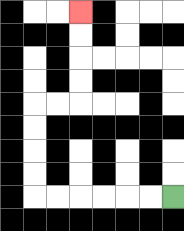{'start': '[7, 8]', 'end': '[3, 0]', 'path_directions': 'L,L,L,L,L,L,U,U,U,U,R,R,U,U,U,U', 'path_coordinates': '[[7, 8], [6, 8], [5, 8], [4, 8], [3, 8], [2, 8], [1, 8], [1, 7], [1, 6], [1, 5], [1, 4], [2, 4], [3, 4], [3, 3], [3, 2], [3, 1], [3, 0]]'}